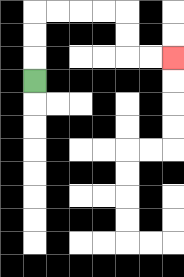{'start': '[1, 3]', 'end': '[7, 2]', 'path_directions': 'U,U,U,R,R,R,R,D,D,R,R', 'path_coordinates': '[[1, 3], [1, 2], [1, 1], [1, 0], [2, 0], [3, 0], [4, 0], [5, 0], [5, 1], [5, 2], [6, 2], [7, 2]]'}